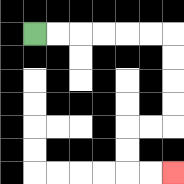{'start': '[1, 1]', 'end': '[7, 7]', 'path_directions': 'R,R,R,R,R,R,D,D,D,D,L,L,D,D,R,R', 'path_coordinates': '[[1, 1], [2, 1], [3, 1], [4, 1], [5, 1], [6, 1], [7, 1], [7, 2], [7, 3], [7, 4], [7, 5], [6, 5], [5, 5], [5, 6], [5, 7], [6, 7], [7, 7]]'}